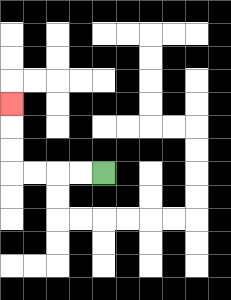{'start': '[4, 7]', 'end': '[0, 4]', 'path_directions': 'L,L,L,L,U,U,U', 'path_coordinates': '[[4, 7], [3, 7], [2, 7], [1, 7], [0, 7], [0, 6], [0, 5], [0, 4]]'}